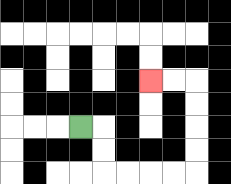{'start': '[3, 5]', 'end': '[6, 3]', 'path_directions': 'R,D,D,R,R,R,R,U,U,U,U,L,L', 'path_coordinates': '[[3, 5], [4, 5], [4, 6], [4, 7], [5, 7], [6, 7], [7, 7], [8, 7], [8, 6], [8, 5], [8, 4], [8, 3], [7, 3], [6, 3]]'}